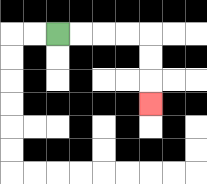{'start': '[2, 1]', 'end': '[6, 4]', 'path_directions': 'R,R,R,R,D,D,D', 'path_coordinates': '[[2, 1], [3, 1], [4, 1], [5, 1], [6, 1], [6, 2], [6, 3], [6, 4]]'}